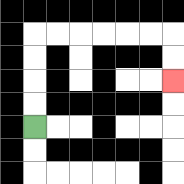{'start': '[1, 5]', 'end': '[7, 3]', 'path_directions': 'U,U,U,U,R,R,R,R,R,R,D,D', 'path_coordinates': '[[1, 5], [1, 4], [1, 3], [1, 2], [1, 1], [2, 1], [3, 1], [4, 1], [5, 1], [6, 1], [7, 1], [7, 2], [7, 3]]'}